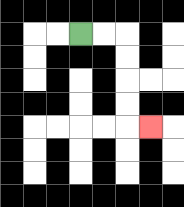{'start': '[3, 1]', 'end': '[6, 5]', 'path_directions': 'R,R,D,D,D,D,R', 'path_coordinates': '[[3, 1], [4, 1], [5, 1], [5, 2], [5, 3], [5, 4], [5, 5], [6, 5]]'}